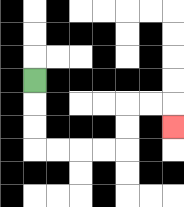{'start': '[1, 3]', 'end': '[7, 5]', 'path_directions': 'D,D,D,R,R,R,R,U,U,R,R,D', 'path_coordinates': '[[1, 3], [1, 4], [1, 5], [1, 6], [2, 6], [3, 6], [4, 6], [5, 6], [5, 5], [5, 4], [6, 4], [7, 4], [7, 5]]'}